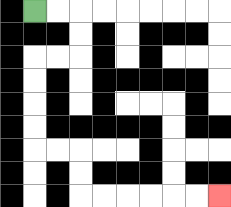{'start': '[1, 0]', 'end': '[9, 8]', 'path_directions': 'R,R,D,D,L,L,D,D,D,D,R,R,D,D,R,R,R,R,R,R', 'path_coordinates': '[[1, 0], [2, 0], [3, 0], [3, 1], [3, 2], [2, 2], [1, 2], [1, 3], [1, 4], [1, 5], [1, 6], [2, 6], [3, 6], [3, 7], [3, 8], [4, 8], [5, 8], [6, 8], [7, 8], [8, 8], [9, 8]]'}